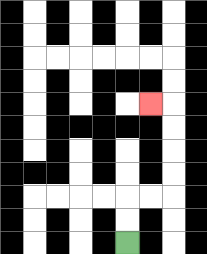{'start': '[5, 10]', 'end': '[6, 4]', 'path_directions': 'U,U,R,R,U,U,U,U,L', 'path_coordinates': '[[5, 10], [5, 9], [5, 8], [6, 8], [7, 8], [7, 7], [7, 6], [7, 5], [7, 4], [6, 4]]'}